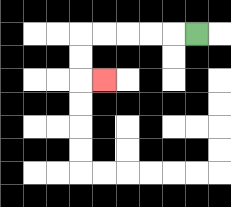{'start': '[8, 1]', 'end': '[4, 3]', 'path_directions': 'L,L,L,L,L,D,D,R', 'path_coordinates': '[[8, 1], [7, 1], [6, 1], [5, 1], [4, 1], [3, 1], [3, 2], [3, 3], [4, 3]]'}